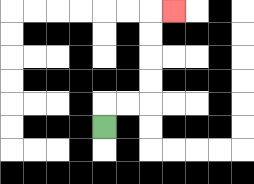{'start': '[4, 5]', 'end': '[7, 0]', 'path_directions': 'U,R,R,U,U,U,U,R', 'path_coordinates': '[[4, 5], [4, 4], [5, 4], [6, 4], [6, 3], [6, 2], [6, 1], [6, 0], [7, 0]]'}